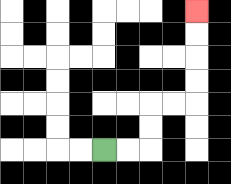{'start': '[4, 6]', 'end': '[8, 0]', 'path_directions': 'R,R,U,U,R,R,U,U,U,U', 'path_coordinates': '[[4, 6], [5, 6], [6, 6], [6, 5], [6, 4], [7, 4], [8, 4], [8, 3], [8, 2], [8, 1], [8, 0]]'}